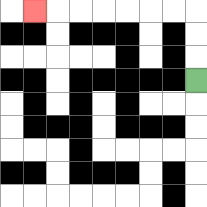{'start': '[8, 3]', 'end': '[1, 0]', 'path_directions': 'U,U,U,L,L,L,L,L,L,L', 'path_coordinates': '[[8, 3], [8, 2], [8, 1], [8, 0], [7, 0], [6, 0], [5, 0], [4, 0], [3, 0], [2, 0], [1, 0]]'}